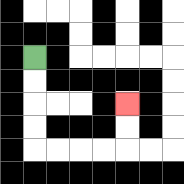{'start': '[1, 2]', 'end': '[5, 4]', 'path_directions': 'D,D,D,D,R,R,R,R,U,U', 'path_coordinates': '[[1, 2], [1, 3], [1, 4], [1, 5], [1, 6], [2, 6], [3, 6], [4, 6], [5, 6], [5, 5], [5, 4]]'}